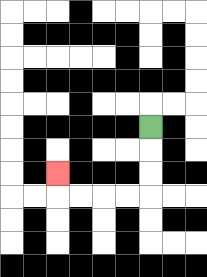{'start': '[6, 5]', 'end': '[2, 7]', 'path_directions': 'D,D,D,L,L,L,L,U', 'path_coordinates': '[[6, 5], [6, 6], [6, 7], [6, 8], [5, 8], [4, 8], [3, 8], [2, 8], [2, 7]]'}